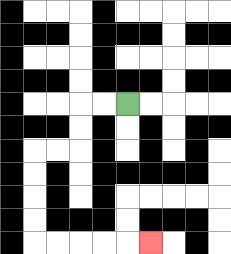{'start': '[5, 4]', 'end': '[6, 10]', 'path_directions': 'L,L,D,D,L,L,D,D,D,D,R,R,R,R,R', 'path_coordinates': '[[5, 4], [4, 4], [3, 4], [3, 5], [3, 6], [2, 6], [1, 6], [1, 7], [1, 8], [1, 9], [1, 10], [2, 10], [3, 10], [4, 10], [5, 10], [6, 10]]'}